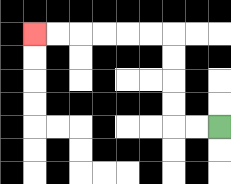{'start': '[9, 5]', 'end': '[1, 1]', 'path_directions': 'L,L,U,U,U,U,L,L,L,L,L,L', 'path_coordinates': '[[9, 5], [8, 5], [7, 5], [7, 4], [7, 3], [7, 2], [7, 1], [6, 1], [5, 1], [4, 1], [3, 1], [2, 1], [1, 1]]'}